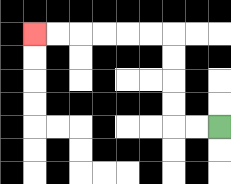{'start': '[9, 5]', 'end': '[1, 1]', 'path_directions': 'L,L,U,U,U,U,L,L,L,L,L,L', 'path_coordinates': '[[9, 5], [8, 5], [7, 5], [7, 4], [7, 3], [7, 2], [7, 1], [6, 1], [5, 1], [4, 1], [3, 1], [2, 1], [1, 1]]'}